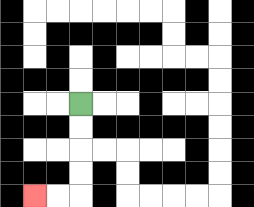{'start': '[3, 4]', 'end': '[1, 8]', 'path_directions': 'D,D,D,D,L,L', 'path_coordinates': '[[3, 4], [3, 5], [3, 6], [3, 7], [3, 8], [2, 8], [1, 8]]'}